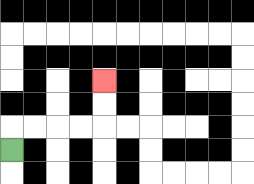{'start': '[0, 6]', 'end': '[4, 3]', 'path_directions': 'U,R,R,R,R,U,U', 'path_coordinates': '[[0, 6], [0, 5], [1, 5], [2, 5], [3, 5], [4, 5], [4, 4], [4, 3]]'}